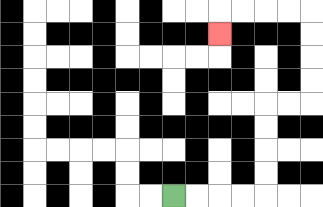{'start': '[7, 8]', 'end': '[9, 1]', 'path_directions': 'R,R,R,R,U,U,U,U,R,R,U,U,U,U,L,L,L,L,D', 'path_coordinates': '[[7, 8], [8, 8], [9, 8], [10, 8], [11, 8], [11, 7], [11, 6], [11, 5], [11, 4], [12, 4], [13, 4], [13, 3], [13, 2], [13, 1], [13, 0], [12, 0], [11, 0], [10, 0], [9, 0], [9, 1]]'}